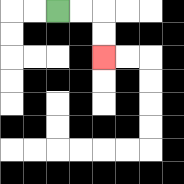{'start': '[2, 0]', 'end': '[4, 2]', 'path_directions': 'R,R,D,D', 'path_coordinates': '[[2, 0], [3, 0], [4, 0], [4, 1], [4, 2]]'}